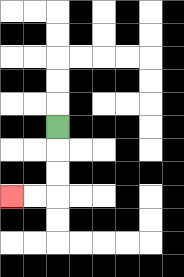{'start': '[2, 5]', 'end': '[0, 8]', 'path_directions': 'D,D,D,L,L', 'path_coordinates': '[[2, 5], [2, 6], [2, 7], [2, 8], [1, 8], [0, 8]]'}